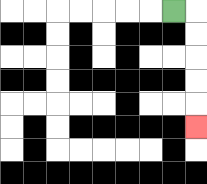{'start': '[7, 0]', 'end': '[8, 5]', 'path_directions': 'R,D,D,D,D,D', 'path_coordinates': '[[7, 0], [8, 0], [8, 1], [8, 2], [8, 3], [8, 4], [8, 5]]'}